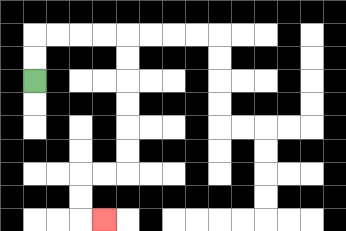{'start': '[1, 3]', 'end': '[4, 9]', 'path_directions': 'U,U,R,R,R,R,D,D,D,D,D,D,L,L,D,D,R', 'path_coordinates': '[[1, 3], [1, 2], [1, 1], [2, 1], [3, 1], [4, 1], [5, 1], [5, 2], [5, 3], [5, 4], [5, 5], [5, 6], [5, 7], [4, 7], [3, 7], [3, 8], [3, 9], [4, 9]]'}